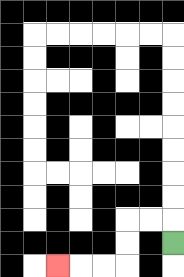{'start': '[7, 10]', 'end': '[2, 11]', 'path_directions': 'U,L,L,D,D,L,L,L', 'path_coordinates': '[[7, 10], [7, 9], [6, 9], [5, 9], [5, 10], [5, 11], [4, 11], [3, 11], [2, 11]]'}